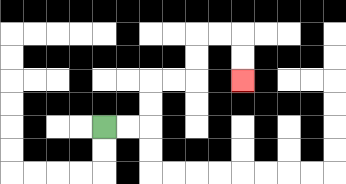{'start': '[4, 5]', 'end': '[10, 3]', 'path_directions': 'R,R,U,U,R,R,U,U,R,R,D,D', 'path_coordinates': '[[4, 5], [5, 5], [6, 5], [6, 4], [6, 3], [7, 3], [8, 3], [8, 2], [8, 1], [9, 1], [10, 1], [10, 2], [10, 3]]'}